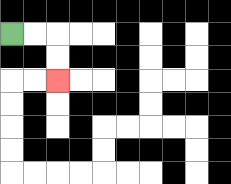{'start': '[0, 1]', 'end': '[2, 3]', 'path_directions': 'R,R,D,D', 'path_coordinates': '[[0, 1], [1, 1], [2, 1], [2, 2], [2, 3]]'}